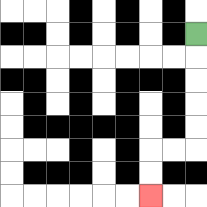{'start': '[8, 1]', 'end': '[6, 8]', 'path_directions': 'D,D,D,D,D,L,L,D,D', 'path_coordinates': '[[8, 1], [8, 2], [8, 3], [8, 4], [8, 5], [8, 6], [7, 6], [6, 6], [6, 7], [6, 8]]'}